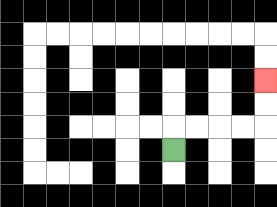{'start': '[7, 6]', 'end': '[11, 3]', 'path_directions': 'U,R,R,R,R,U,U', 'path_coordinates': '[[7, 6], [7, 5], [8, 5], [9, 5], [10, 5], [11, 5], [11, 4], [11, 3]]'}